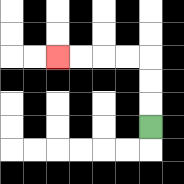{'start': '[6, 5]', 'end': '[2, 2]', 'path_directions': 'U,U,U,L,L,L,L', 'path_coordinates': '[[6, 5], [6, 4], [6, 3], [6, 2], [5, 2], [4, 2], [3, 2], [2, 2]]'}